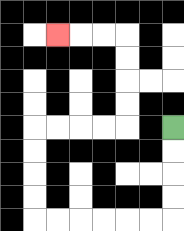{'start': '[7, 5]', 'end': '[2, 1]', 'path_directions': 'D,D,D,D,L,L,L,L,L,L,U,U,U,U,R,R,R,R,U,U,U,U,L,L,L', 'path_coordinates': '[[7, 5], [7, 6], [7, 7], [7, 8], [7, 9], [6, 9], [5, 9], [4, 9], [3, 9], [2, 9], [1, 9], [1, 8], [1, 7], [1, 6], [1, 5], [2, 5], [3, 5], [4, 5], [5, 5], [5, 4], [5, 3], [5, 2], [5, 1], [4, 1], [3, 1], [2, 1]]'}